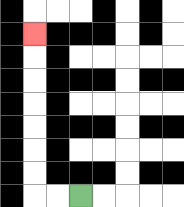{'start': '[3, 8]', 'end': '[1, 1]', 'path_directions': 'L,L,U,U,U,U,U,U,U', 'path_coordinates': '[[3, 8], [2, 8], [1, 8], [1, 7], [1, 6], [1, 5], [1, 4], [1, 3], [1, 2], [1, 1]]'}